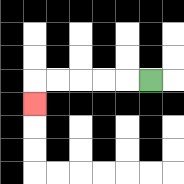{'start': '[6, 3]', 'end': '[1, 4]', 'path_directions': 'L,L,L,L,L,D', 'path_coordinates': '[[6, 3], [5, 3], [4, 3], [3, 3], [2, 3], [1, 3], [1, 4]]'}